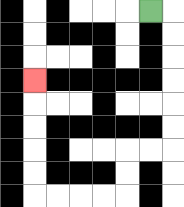{'start': '[6, 0]', 'end': '[1, 3]', 'path_directions': 'R,D,D,D,D,D,D,L,L,D,D,L,L,L,L,U,U,U,U,U', 'path_coordinates': '[[6, 0], [7, 0], [7, 1], [7, 2], [7, 3], [7, 4], [7, 5], [7, 6], [6, 6], [5, 6], [5, 7], [5, 8], [4, 8], [3, 8], [2, 8], [1, 8], [1, 7], [1, 6], [1, 5], [1, 4], [1, 3]]'}